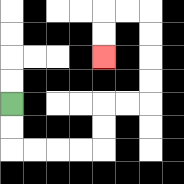{'start': '[0, 4]', 'end': '[4, 2]', 'path_directions': 'D,D,R,R,R,R,U,U,R,R,U,U,U,U,L,L,D,D', 'path_coordinates': '[[0, 4], [0, 5], [0, 6], [1, 6], [2, 6], [3, 6], [4, 6], [4, 5], [4, 4], [5, 4], [6, 4], [6, 3], [6, 2], [6, 1], [6, 0], [5, 0], [4, 0], [4, 1], [4, 2]]'}